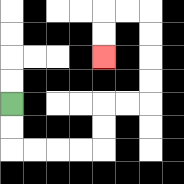{'start': '[0, 4]', 'end': '[4, 2]', 'path_directions': 'D,D,R,R,R,R,U,U,R,R,U,U,U,U,L,L,D,D', 'path_coordinates': '[[0, 4], [0, 5], [0, 6], [1, 6], [2, 6], [3, 6], [4, 6], [4, 5], [4, 4], [5, 4], [6, 4], [6, 3], [6, 2], [6, 1], [6, 0], [5, 0], [4, 0], [4, 1], [4, 2]]'}